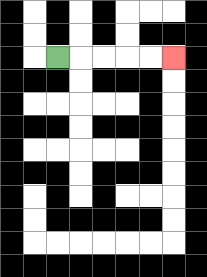{'start': '[2, 2]', 'end': '[7, 2]', 'path_directions': 'R,R,R,R,R', 'path_coordinates': '[[2, 2], [3, 2], [4, 2], [5, 2], [6, 2], [7, 2]]'}